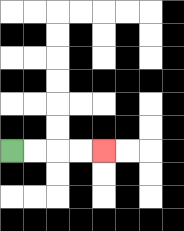{'start': '[0, 6]', 'end': '[4, 6]', 'path_directions': 'R,R,R,R', 'path_coordinates': '[[0, 6], [1, 6], [2, 6], [3, 6], [4, 6]]'}